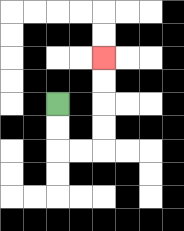{'start': '[2, 4]', 'end': '[4, 2]', 'path_directions': 'D,D,R,R,U,U,U,U', 'path_coordinates': '[[2, 4], [2, 5], [2, 6], [3, 6], [4, 6], [4, 5], [4, 4], [4, 3], [4, 2]]'}